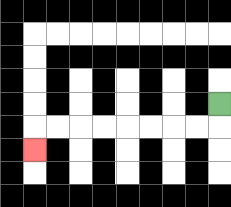{'start': '[9, 4]', 'end': '[1, 6]', 'path_directions': 'D,L,L,L,L,L,L,L,L,D', 'path_coordinates': '[[9, 4], [9, 5], [8, 5], [7, 5], [6, 5], [5, 5], [4, 5], [3, 5], [2, 5], [1, 5], [1, 6]]'}